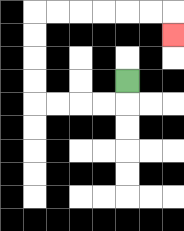{'start': '[5, 3]', 'end': '[7, 1]', 'path_directions': 'D,L,L,L,L,U,U,U,U,R,R,R,R,R,R,D', 'path_coordinates': '[[5, 3], [5, 4], [4, 4], [3, 4], [2, 4], [1, 4], [1, 3], [1, 2], [1, 1], [1, 0], [2, 0], [3, 0], [4, 0], [5, 0], [6, 0], [7, 0], [7, 1]]'}